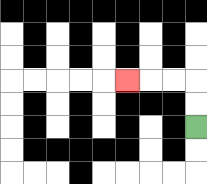{'start': '[8, 5]', 'end': '[5, 3]', 'path_directions': 'U,U,L,L,L', 'path_coordinates': '[[8, 5], [8, 4], [8, 3], [7, 3], [6, 3], [5, 3]]'}